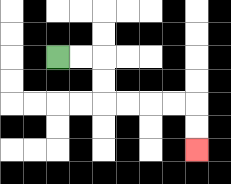{'start': '[2, 2]', 'end': '[8, 6]', 'path_directions': 'R,R,D,D,R,R,R,R,D,D', 'path_coordinates': '[[2, 2], [3, 2], [4, 2], [4, 3], [4, 4], [5, 4], [6, 4], [7, 4], [8, 4], [8, 5], [8, 6]]'}